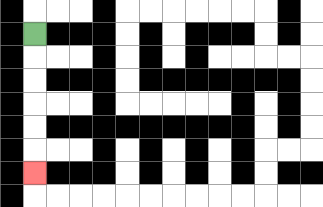{'start': '[1, 1]', 'end': '[1, 7]', 'path_directions': 'D,D,D,D,D,D', 'path_coordinates': '[[1, 1], [1, 2], [1, 3], [1, 4], [1, 5], [1, 6], [1, 7]]'}